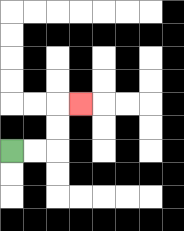{'start': '[0, 6]', 'end': '[3, 4]', 'path_directions': 'R,R,U,U,R', 'path_coordinates': '[[0, 6], [1, 6], [2, 6], [2, 5], [2, 4], [3, 4]]'}